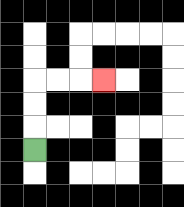{'start': '[1, 6]', 'end': '[4, 3]', 'path_directions': 'U,U,U,R,R,R', 'path_coordinates': '[[1, 6], [1, 5], [1, 4], [1, 3], [2, 3], [3, 3], [4, 3]]'}